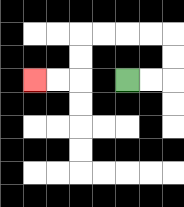{'start': '[5, 3]', 'end': '[1, 3]', 'path_directions': 'R,R,U,U,L,L,L,L,D,D,L,L', 'path_coordinates': '[[5, 3], [6, 3], [7, 3], [7, 2], [7, 1], [6, 1], [5, 1], [4, 1], [3, 1], [3, 2], [3, 3], [2, 3], [1, 3]]'}